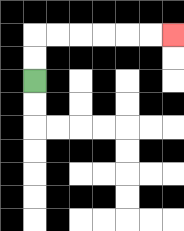{'start': '[1, 3]', 'end': '[7, 1]', 'path_directions': 'U,U,R,R,R,R,R,R', 'path_coordinates': '[[1, 3], [1, 2], [1, 1], [2, 1], [3, 1], [4, 1], [5, 1], [6, 1], [7, 1]]'}